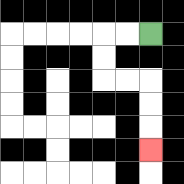{'start': '[6, 1]', 'end': '[6, 6]', 'path_directions': 'L,L,D,D,R,R,D,D,D', 'path_coordinates': '[[6, 1], [5, 1], [4, 1], [4, 2], [4, 3], [5, 3], [6, 3], [6, 4], [6, 5], [6, 6]]'}